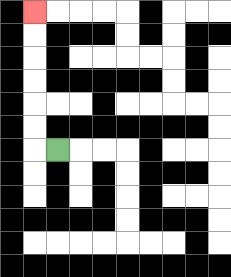{'start': '[2, 6]', 'end': '[1, 0]', 'path_directions': 'L,U,U,U,U,U,U', 'path_coordinates': '[[2, 6], [1, 6], [1, 5], [1, 4], [1, 3], [1, 2], [1, 1], [1, 0]]'}